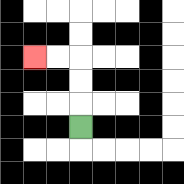{'start': '[3, 5]', 'end': '[1, 2]', 'path_directions': 'U,U,U,L,L', 'path_coordinates': '[[3, 5], [3, 4], [3, 3], [3, 2], [2, 2], [1, 2]]'}